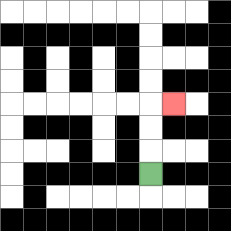{'start': '[6, 7]', 'end': '[7, 4]', 'path_directions': 'U,U,U,R', 'path_coordinates': '[[6, 7], [6, 6], [6, 5], [6, 4], [7, 4]]'}